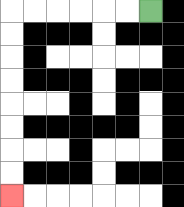{'start': '[6, 0]', 'end': '[0, 8]', 'path_directions': 'L,L,L,L,L,L,D,D,D,D,D,D,D,D', 'path_coordinates': '[[6, 0], [5, 0], [4, 0], [3, 0], [2, 0], [1, 0], [0, 0], [0, 1], [0, 2], [0, 3], [0, 4], [0, 5], [0, 6], [0, 7], [0, 8]]'}